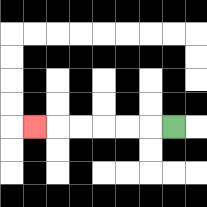{'start': '[7, 5]', 'end': '[1, 5]', 'path_directions': 'L,L,L,L,L,L', 'path_coordinates': '[[7, 5], [6, 5], [5, 5], [4, 5], [3, 5], [2, 5], [1, 5]]'}